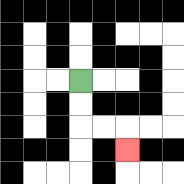{'start': '[3, 3]', 'end': '[5, 6]', 'path_directions': 'D,D,R,R,D', 'path_coordinates': '[[3, 3], [3, 4], [3, 5], [4, 5], [5, 5], [5, 6]]'}